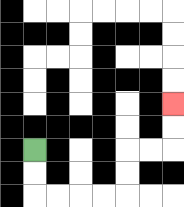{'start': '[1, 6]', 'end': '[7, 4]', 'path_directions': 'D,D,R,R,R,R,U,U,R,R,U,U', 'path_coordinates': '[[1, 6], [1, 7], [1, 8], [2, 8], [3, 8], [4, 8], [5, 8], [5, 7], [5, 6], [6, 6], [7, 6], [7, 5], [7, 4]]'}